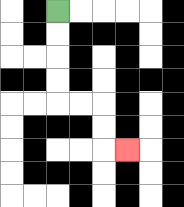{'start': '[2, 0]', 'end': '[5, 6]', 'path_directions': 'D,D,D,D,R,R,D,D,R', 'path_coordinates': '[[2, 0], [2, 1], [2, 2], [2, 3], [2, 4], [3, 4], [4, 4], [4, 5], [4, 6], [5, 6]]'}